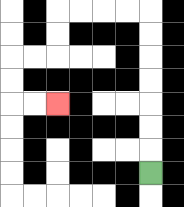{'start': '[6, 7]', 'end': '[2, 4]', 'path_directions': 'U,U,U,U,U,U,U,L,L,L,L,D,D,L,L,D,D,R,R', 'path_coordinates': '[[6, 7], [6, 6], [6, 5], [6, 4], [6, 3], [6, 2], [6, 1], [6, 0], [5, 0], [4, 0], [3, 0], [2, 0], [2, 1], [2, 2], [1, 2], [0, 2], [0, 3], [0, 4], [1, 4], [2, 4]]'}